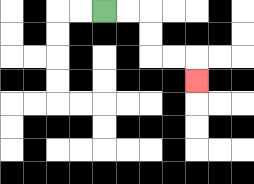{'start': '[4, 0]', 'end': '[8, 3]', 'path_directions': 'R,R,D,D,R,R,D', 'path_coordinates': '[[4, 0], [5, 0], [6, 0], [6, 1], [6, 2], [7, 2], [8, 2], [8, 3]]'}